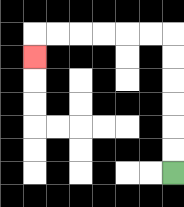{'start': '[7, 7]', 'end': '[1, 2]', 'path_directions': 'U,U,U,U,U,U,L,L,L,L,L,L,D', 'path_coordinates': '[[7, 7], [7, 6], [7, 5], [7, 4], [7, 3], [7, 2], [7, 1], [6, 1], [5, 1], [4, 1], [3, 1], [2, 1], [1, 1], [1, 2]]'}